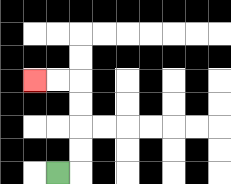{'start': '[2, 7]', 'end': '[1, 3]', 'path_directions': 'R,U,U,U,U,L,L', 'path_coordinates': '[[2, 7], [3, 7], [3, 6], [3, 5], [3, 4], [3, 3], [2, 3], [1, 3]]'}